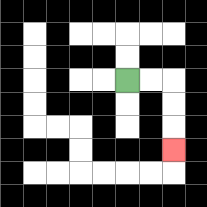{'start': '[5, 3]', 'end': '[7, 6]', 'path_directions': 'R,R,D,D,D', 'path_coordinates': '[[5, 3], [6, 3], [7, 3], [7, 4], [7, 5], [7, 6]]'}